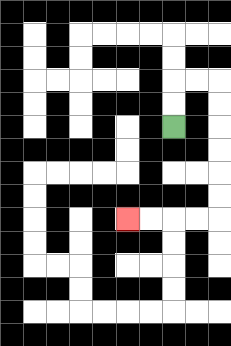{'start': '[7, 5]', 'end': '[5, 9]', 'path_directions': 'U,U,R,R,D,D,D,D,D,D,L,L,L,L', 'path_coordinates': '[[7, 5], [7, 4], [7, 3], [8, 3], [9, 3], [9, 4], [9, 5], [9, 6], [9, 7], [9, 8], [9, 9], [8, 9], [7, 9], [6, 9], [5, 9]]'}